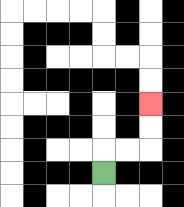{'start': '[4, 7]', 'end': '[6, 4]', 'path_directions': 'U,R,R,U,U', 'path_coordinates': '[[4, 7], [4, 6], [5, 6], [6, 6], [6, 5], [6, 4]]'}